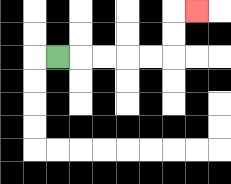{'start': '[2, 2]', 'end': '[8, 0]', 'path_directions': 'R,R,R,R,R,U,U,R', 'path_coordinates': '[[2, 2], [3, 2], [4, 2], [5, 2], [6, 2], [7, 2], [7, 1], [7, 0], [8, 0]]'}